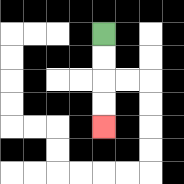{'start': '[4, 1]', 'end': '[4, 5]', 'path_directions': 'D,D,D,D', 'path_coordinates': '[[4, 1], [4, 2], [4, 3], [4, 4], [4, 5]]'}